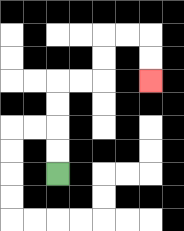{'start': '[2, 7]', 'end': '[6, 3]', 'path_directions': 'U,U,U,U,R,R,U,U,R,R,D,D', 'path_coordinates': '[[2, 7], [2, 6], [2, 5], [2, 4], [2, 3], [3, 3], [4, 3], [4, 2], [4, 1], [5, 1], [6, 1], [6, 2], [6, 3]]'}